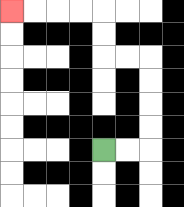{'start': '[4, 6]', 'end': '[0, 0]', 'path_directions': 'R,R,U,U,U,U,L,L,U,U,L,L,L,L', 'path_coordinates': '[[4, 6], [5, 6], [6, 6], [6, 5], [6, 4], [6, 3], [6, 2], [5, 2], [4, 2], [4, 1], [4, 0], [3, 0], [2, 0], [1, 0], [0, 0]]'}